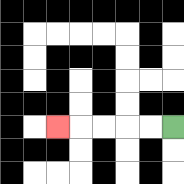{'start': '[7, 5]', 'end': '[2, 5]', 'path_directions': 'L,L,L,L,L', 'path_coordinates': '[[7, 5], [6, 5], [5, 5], [4, 5], [3, 5], [2, 5]]'}